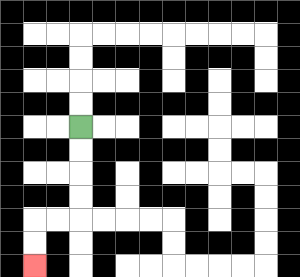{'start': '[3, 5]', 'end': '[1, 11]', 'path_directions': 'D,D,D,D,L,L,D,D', 'path_coordinates': '[[3, 5], [3, 6], [3, 7], [3, 8], [3, 9], [2, 9], [1, 9], [1, 10], [1, 11]]'}